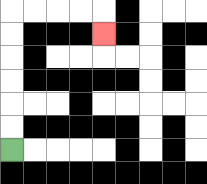{'start': '[0, 6]', 'end': '[4, 1]', 'path_directions': 'U,U,U,U,U,U,R,R,R,R,D', 'path_coordinates': '[[0, 6], [0, 5], [0, 4], [0, 3], [0, 2], [0, 1], [0, 0], [1, 0], [2, 0], [3, 0], [4, 0], [4, 1]]'}